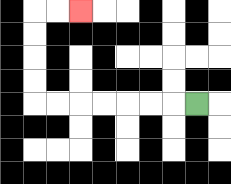{'start': '[8, 4]', 'end': '[3, 0]', 'path_directions': 'L,L,L,L,L,L,L,U,U,U,U,R,R', 'path_coordinates': '[[8, 4], [7, 4], [6, 4], [5, 4], [4, 4], [3, 4], [2, 4], [1, 4], [1, 3], [1, 2], [1, 1], [1, 0], [2, 0], [3, 0]]'}